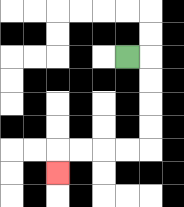{'start': '[5, 2]', 'end': '[2, 7]', 'path_directions': 'R,D,D,D,D,L,L,L,L,D', 'path_coordinates': '[[5, 2], [6, 2], [6, 3], [6, 4], [6, 5], [6, 6], [5, 6], [4, 6], [3, 6], [2, 6], [2, 7]]'}